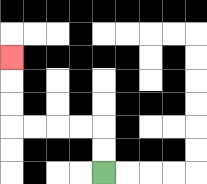{'start': '[4, 7]', 'end': '[0, 2]', 'path_directions': 'U,U,L,L,L,L,U,U,U', 'path_coordinates': '[[4, 7], [4, 6], [4, 5], [3, 5], [2, 5], [1, 5], [0, 5], [0, 4], [0, 3], [0, 2]]'}